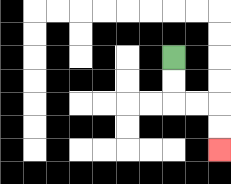{'start': '[7, 2]', 'end': '[9, 6]', 'path_directions': 'D,D,R,R,D,D', 'path_coordinates': '[[7, 2], [7, 3], [7, 4], [8, 4], [9, 4], [9, 5], [9, 6]]'}